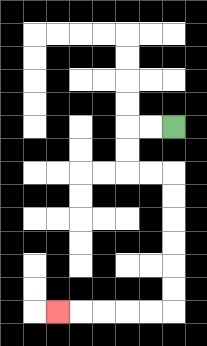{'start': '[7, 5]', 'end': '[2, 13]', 'path_directions': 'L,L,D,D,R,R,D,D,D,D,D,D,L,L,L,L,L', 'path_coordinates': '[[7, 5], [6, 5], [5, 5], [5, 6], [5, 7], [6, 7], [7, 7], [7, 8], [7, 9], [7, 10], [7, 11], [7, 12], [7, 13], [6, 13], [5, 13], [4, 13], [3, 13], [2, 13]]'}